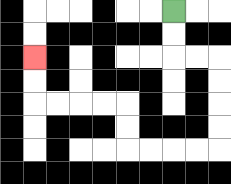{'start': '[7, 0]', 'end': '[1, 2]', 'path_directions': 'D,D,R,R,D,D,D,D,L,L,L,L,U,U,L,L,L,L,U,U', 'path_coordinates': '[[7, 0], [7, 1], [7, 2], [8, 2], [9, 2], [9, 3], [9, 4], [9, 5], [9, 6], [8, 6], [7, 6], [6, 6], [5, 6], [5, 5], [5, 4], [4, 4], [3, 4], [2, 4], [1, 4], [1, 3], [1, 2]]'}